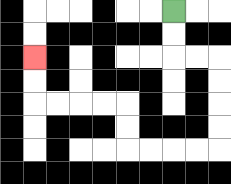{'start': '[7, 0]', 'end': '[1, 2]', 'path_directions': 'D,D,R,R,D,D,D,D,L,L,L,L,U,U,L,L,L,L,U,U', 'path_coordinates': '[[7, 0], [7, 1], [7, 2], [8, 2], [9, 2], [9, 3], [9, 4], [9, 5], [9, 6], [8, 6], [7, 6], [6, 6], [5, 6], [5, 5], [5, 4], [4, 4], [3, 4], [2, 4], [1, 4], [1, 3], [1, 2]]'}